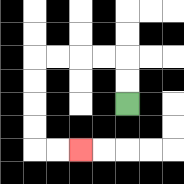{'start': '[5, 4]', 'end': '[3, 6]', 'path_directions': 'U,U,L,L,L,L,D,D,D,D,R,R', 'path_coordinates': '[[5, 4], [5, 3], [5, 2], [4, 2], [3, 2], [2, 2], [1, 2], [1, 3], [1, 4], [1, 5], [1, 6], [2, 6], [3, 6]]'}